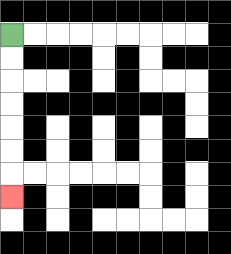{'start': '[0, 1]', 'end': '[0, 8]', 'path_directions': 'D,D,D,D,D,D,D', 'path_coordinates': '[[0, 1], [0, 2], [0, 3], [0, 4], [0, 5], [0, 6], [0, 7], [0, 8]]'}